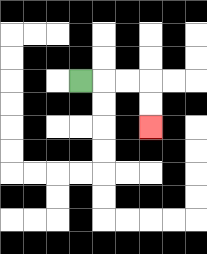{'start': '[3, 3]', 'end': '[6, 5]', 'path_directions': 'R,R,R,D,D', 'path_coordinates': '[[3, 3], [4, 3], [5, 3], [6, 3], [6, 4], [6, 5]]'}